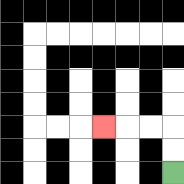{'start': '[7, 7]', 'end': '[4, 5]', 'path_directions': 'U,U,L,L,L', 'path_coordinates': '[[7, 7], [7, 6], [7, 5], [6, 5], [5, 5], [4, 5]]'}